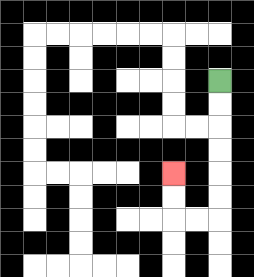{'start': '[9, 3]', 'end': '[7, 7]', 'path_directions': 'D,D,D,D,D,D,L,L,U,U', 'path_coordinates': '[[9, 3], [9, 4], [9, 5], [9, 6], [9, 7], [9, 8], [9, 9], [8, 9], [7, 9], [7, 8], [7, 7]]'}